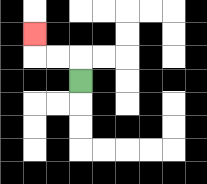{'start': '[3, 3]', 'end': '[1, 1]', 'path_directions': 'U,L,L,U', 'path_coordinates': '[[3, 3], [3, 2], [2, 2], [1, 2], [1, 1]]'}